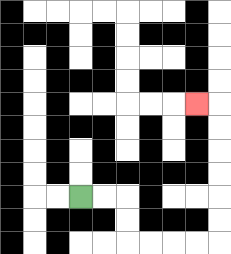{'start': '[3, 8]', 'end': '[8, 4]', 'path_directions': 'R,R,D,D,R,R,R,R,U,U,U,U,U,U,L', 'path_coordinates': '[[3, 8], [4, 8], [5, 8], [5, 9], [5, 10], [6, 10], [7, 10], [8, 10], [9, 10], [9, 9], [9, 8], [9, 7], [9, 6], [9, 5], [9, 4], [8, 4]]'}